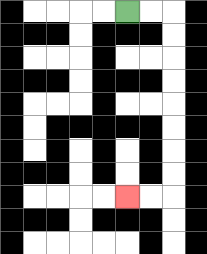{'start': '[5, 0]', 'end': '[5, 8]', 'path_directions': 'R,R,D,D,D,D,D,D,D,D,L,L', 'path_coordinates': '[[5, 0], [6, 0], [7, 0], [7, 1], [7, 2], [7, 3], [7, 4], [7, 5], [7, 6], [7, 7], [7, 8], [6, 8], [5, 8]]'}